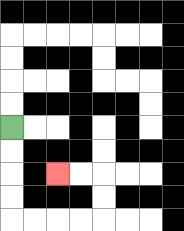{'start': '[0, 5]', 'end': '[2, 7]', 'path_directions': 'D,D,D,D,R,R,R,R,U,U,L,L', 'path_coordinates': '[[0, 5], [0, 6], [0, 7], [0, 8], [0, 9], [1, 9], [2, 9], [3, 9], [4, 9], [4, 8], [4, 7], [3, 7], [2, 7]]'}